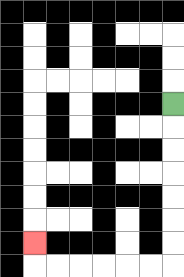{'start': '[7, 4]', 'end': '[1, 10]', 'path_directions': 'D,D,D,D,D,D,D,L,L,L,L,L,L,U', 'path_coordinates': '[[7, 4], [7, 5], [7, 6], [7, 7], [7, 8], [7, 9], [7, 10], [7, 11], [6, 11], [5, 11], [4, 11], [3, 11], [2, 11], [1, 11], [1, 10]]'}